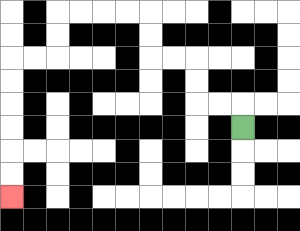{'start': '[10, 5]', 'end': '[0, 8]', 'path_directions': 'U,L,L,U,U,L,L,U,U,L,L,L,L,D,D,L,L,D,D,D,D,D,D', 'path_coordinates': '[[10, 5], [10, 4], [9, 4], [8, 4], [8, 3], [8, 2], [7, 2], [6, 2], [6, 1], [6, 0], [5, 0], [4, 0], [3, 0], [2, 0], [2, 1], [2, 2], [1, 2], [0, 2], [0, 3], [0, 4], [0, 5], [0, 6], [0, 7], [0, 8]]'}